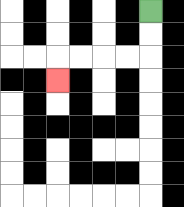{'start': '[6, 0]', 'end': '[2, 3]', 'path_directions': 'D,D,L,L,L,L,D', 'path_coordinates': '[[6, 0], [6, 1], [6, 2], [5, 2], [4, 2], [3, 2], [2, 2], [2, 3]]'}